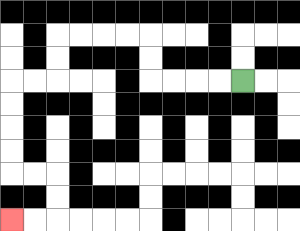{'start': '[10, 3]', 'end': '[0, 9]', 'path_directions': 'L,L,L,L,U,U,L,L,L,L,D,D,L,L,D,D,D,D,R,R,D,D,L,L', 'path_coordinates': '[[10, 3], [9, 3], [8, 3], [7, 3], [6, 3], [6, 2], [6, 1], [5, 1], [4, 1], [3, 1], [2, 1], [2, 2], [2, 3], [1, 3], [0, 3], [0, 4], [0, 5], [0, 6], [0, 7], [1, 7], [2, 7], [2, 8], [2, 9], [1, 9], [0, 9]]'}